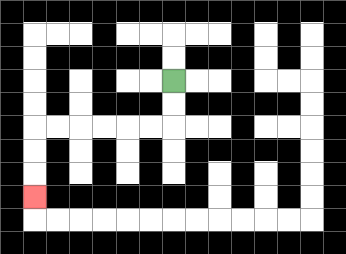{'start': '[7, 3]', 'end': '[1, 8]', 'path_directions': 'D,D,L,L,L,L,L,L,D,D,D', 'path_coordinates': '[[7, 3], [7, 4], [7, 5], [6, 5], [5, 5], [4, 5], [3, 5], [2, 5], [1, 5], [1, 6], [1, 7], [1, 8]]'}